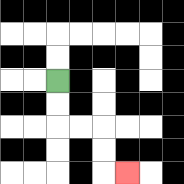{'start': '[2, 3]', 'end': '[5, 7]', 'path_directions': 'D,D,R,R,D,D,R', 'path_coordinates': '[[2, 3], [2, 4], [2, 5], [3, 5], [4, 5], [4, 6], [4, 7], [5, 7]]'}